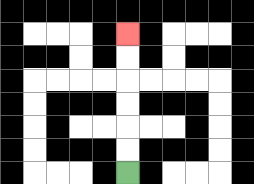{'start': '[5, 7]', 'end': '[5, 1]', 'path_directions': 'U,U,U,U,U,U', 'path_coordinates': '[[5, 7], [5, 6], [5, 5], [5, 4], [5, 3], [5, 2], [5, 1]]'}